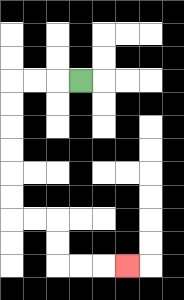{'start': '[3, 3]', 'end': '[5, 11]', 'path_directions': 'L,L,L,D,D,D,D,D,D,R,R,D,D,R,R,R', 'path_coordinates': '[[3, 3], [2, 3], [1, 3], [0, 3], [0, 4], [0, 5], [0, 6], [0, 7], [0, 8], [0, 9], [1, 9], [2, 9], [2, 10], [2, 11], [3, 11], [4, 11], [5, 11]]'}